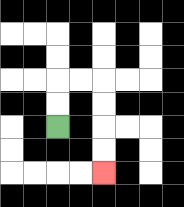{'start': '[2, 5]', 'end': '[4, 7]', 'path_directions': 'U,U,R,R,D,D,D,D', 'path_coordinates': '[[2, 5], [2, 4], [2, 3], [3, 3], [4, 3], [4, 4], [4, 5], [4, 6], [4, 7]]'}